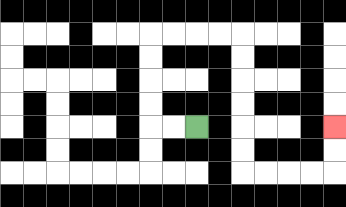{'start': '[8, 5]', 'end': '[14, 5]', 'path_directions': 'L,L,U,U,U,U,R,R,R,R,D,D,D,D,D,D,R,R,R,R,U,U', 'path_coordinates': '[[8, 5], [7, 5], [6, 5], [6, 4], [6, 3], [6, 2], [6, 1], [7, 1], [8, 1], [9, 1], [10, 1], [10, 2], [10, 3], [10, 4], [10, 5], [10, 6], [10, 7], [11, 7], [12, 7], [13, 7], [14, 7], [14, 6], [14, 5]]'}